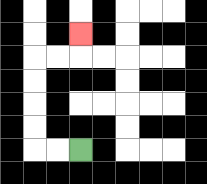{'start': '[3, 6]', 'end': '[3, 1]', 'path_directions': 'L,L,U,U,U,U,R,R,U', 'path_coordinates': '[[3, 6], [2, 6], [1, 6], [1, 5], [1, 4], [1, 3], [1, 2], [2, 2], [3, 2], [3, 1]]'}